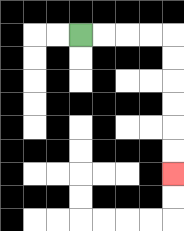{'start': '[3, 1]', 'end': '[7, 7]', 'path_directions': 'R,R,R,R,D,D,D,D,D,D', 'path_coordinates': '[[3, 1], [4, 1], [5, 1], [6, 1], [7, 1], [7, 2], [7, 3], [7, 4], [7, 5], [7, 6], [7, 7]]'}